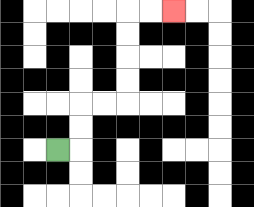{'start': '[2, 6]', 'end': '[7, 0]', 'path_directions': 'R,U,U,R,R,U,U,U,U,R,R', 'path_coordinates': '[[2, 6], [3, 6], [3, 5], [3, 4], [4, 4], [5, 4], [5, 3], [5, 2], [5, 1], [5, 0], [6, 0], [7, 0]]'}